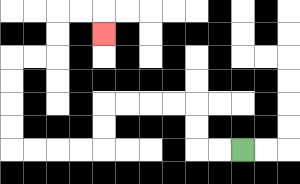{'start': '[10, 6]', 'end': '[4, 1]', 'path_directions': 'L,L,U,U,L,L,L,L,D,D,L,L,L,L,U,U,U,U,R,R,U,U,R,R,D', 'path_coordinates': '[[10, 6], [9, 6], [8, 6], [8, 5], [8, 4], [7, 4], [6, 4], [5, 4], [4, 4], [4, 5], [4, 6], [3, 6], [2, 6], [1, 6], [0, 6], [0, 5], [0, 4], [0, 3], [0, 2], [1, 2], [2, 2], [2, 1], [2, 0], [3, 0], [4, 0], [4, 1]]'}